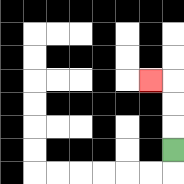{'start': '[7, 6]', 'end': '[6, 3]', 'path_directions': 'U,U,U,L', 'path_coordinates': '[[7, 6], [7, 5], [7, 4], [7, 3], [6, 3]]'}